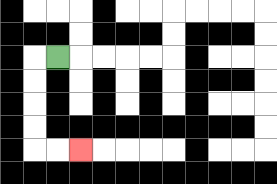{'start': '[2, 2]', 'end': '[3, 6]', 'path_directions': 'L,D,D,D,D,R,R', 'path_coordinates': '[[2, 2], [1, 2], [1, 3], [1, 4], [1, 5], [1, 6], [2, 6], [3, 6]]'}